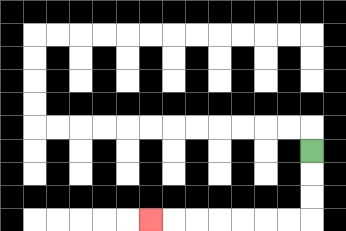{'start': '[13, 6]', 'end': '[6, 9]', 'path_directions': 'D,D,D,L,L,L,L,L,L,L', 'path_coordinates': '[[13, 6], [13, 7], [13, 8], [13, 9], [12, 9], [11, 9], [10, 9], [9, 9], [8, 9], [7, 9], [6, 9]]'}